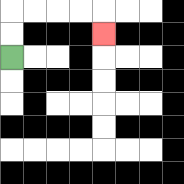{'start': '[0, 2]', 'end': '[4, 1]', 'path_directions': 'U,U,R,R,R,R,D', 'path_coordinates': '[[0, 2], [0, 1], [0, 0], [1, 0], [2, 0], [3, 0], [4, 0], [4, 1]]'}